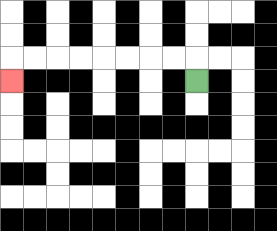{'start': '[8, 3]', 'end': '[0, 3]', 'path_directions': 'U,L,L,L,L,L,L,L,L,D', 'path_coordinates': '[[8, 3], [8, 2], [7, 2], [6, 2], [5, 2], [4, 2], [3, 2], [2, 2], [1, 2], [0, 2], [0, 3]]'}